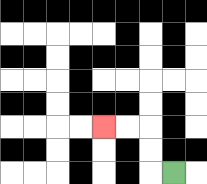{'start': '[7, 7]', 'end': '[4, 5]', 'path_directions': 'L,U,U,L,L', 'path_coordinates': '[[7, 7], [6, 7], [6, 6], [6, 5], [5, 5], [4, 5]]'}